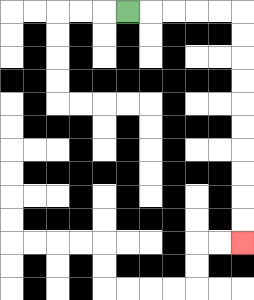{'start': '[5, 0]', 'end': '[10, 10]', 'path_directions': 'R,R,R,R,R,D,D,D,D,D,D,D,D,D,D', 'path_coordinates': '[[5, 0], [6, 0], [7, 0], [8, 0], [9, 0], [10, 0], [10, 1], [10, 2], [10, 3], [10, 4], [10, 5], [10, 6], [10, 7], [10, 8], [10, 9], [10, 10]]'}